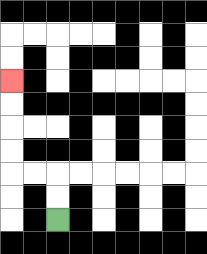{'start': '[2, 9]', 'end': '[0, 3]', 'path_directions': 'U,U,L,L,U,U,U,U', 'path_coordinates': '[[2, 9], [2, 8], [2, 7], [1, 7], [0, 7], [0, 6], [0, 5], [0, 4], [0, 3]]'}